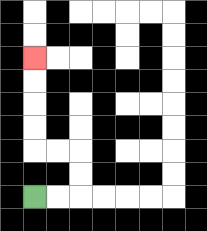{'start': '[1, 8]', 'end': '[1, 2]', 'path_directions': 'R,R,U,U,L,L,U,U,U,U', 'path_coordinates': '[[1, 8], [2, 8], [3, 8], [3, 7], [3, 6], [2, 6], [1, 6], [1, 5], [1, 4], [1, 3], [1, 2]]'}